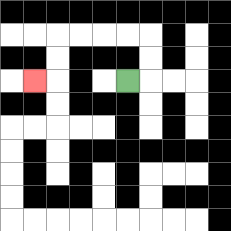{'start': '[5, 3]', 'end': '[1, 3]', 'path_directions': 'R,U,U,L,L,L,L,D,D,L', 'path_coordinates': '[[5, 3], [6, 3], [6, 2], [6, 1], [5, 1], [4, 1], [3, 1], [2, 1], [2, 2], [2, 3], [1, 3]]'}